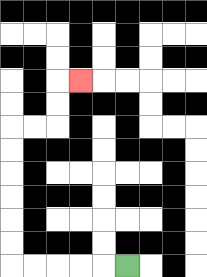{'start': '[5, 11]', 'end': '[3, 3]', 'path_directions': 'L,L,L,L,L,U,U,U,U,U,U,R,R,U,U,R', 'path_coordinates': '[[5, 11], [4, 11], [3, 11], [2, 11], [1, 11], [0, 11], [0, 10], [0, 9], [0, 8], [0, 7], [0, 6], [0, 5], [1, 5], [2, 5], [2, 4], [2, 3], [3, 3]]'}